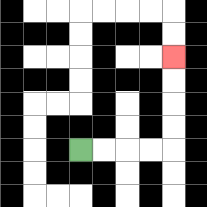{'start': '[3, 6]', 'end': '[7, 2]', 'path_directions': 'R,R,R,R,U,U,U,U', 'path_coordinates': '[[3, 6], [4, 6], [5, 6], [6, 6], [7, 6], [7, 5], [7, 4], [7, 3], [7, 2]]'}